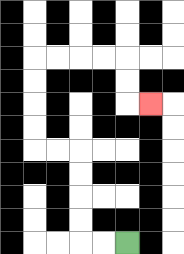{'start': '[5, 10]', 'end': '[6, 4]', 'path_directions': 'L,L,U,U,U,U,L,L,U,U,U,U,R,R,R,R,D,D,R', 'path_coordinates': '[[5, 10], [4, 10], [3, 10], [3, 9], [3, 8], [3, 7], [3, 6], [2, 6], [1, 6], [1, 5], [1, 4], [1, 3], [1, 2], [2, 2], [3, 2], [4, 2], [5, 2], [5, 3], [5, 4], [6, 4]]'}